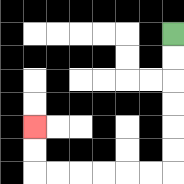{'start': '[7, 1]', 'end': '[1, 5]', 'path_directions': 'D,D,D,D,D,D,L,L,L,L,L,L,U,U', 'path_coordinates': '[[7, 1], [7, 2], [7, 3], [7, 4], [7, 5], [7, 6], [7, 7], [6, 7], [5, 7], [4, 7], [3, 7], [2, 7], [1, 7], [1, 6], [1, 5]]'}